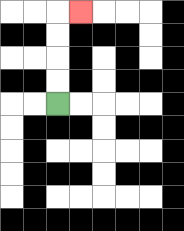{'start': '[2, 4]', 'end': '[3, 0]', 'path_directions': 'U,U,U,U,R', 'path_coordinates': '[[2, 4], [2, 3], [2, 2], [2, 1], [2, 0], [3, 0]]'}